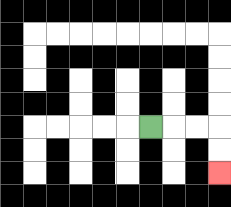{'start': '[6, 5]', 'end': '[9, 7]', 'path_directions': 'R,R,R,D,D', 'path_coordinates': '[[6, 5], [7, 5], [8, 5], [9, 5], [9, 6], [9, 7]]'}